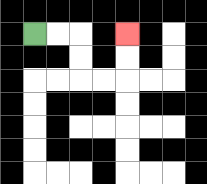{'start': '[1, 1]', 'end': '[5, 1]', 'path_directions': 'R,R,D,D,R,R,U,U', 'path_coordinates': '[[1, 1], [2, 1], [3, 1], [3, 2], [3, 3], [4, 3], [5, 3], [5, 2], [5, 1]]'}